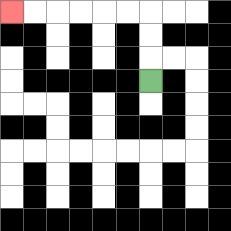{'start': '[6, 3]', 'end': '[0, 0]', 'path_directions': 'U,U,U,L,L,L,L,L,L', 'path_coordinates': '[[6, 3], [6, 2], [6, 1], [6, 0], [5, 0], [4, 0], [3, 0], [2, 0], [1, 0], [0, 0]]'}